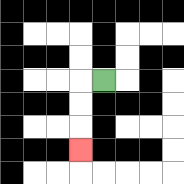{'start': '[4, 3]', 'end': '[3, 6]', 'path_directions': 'L,D,D,D', 'path_coordinates': '[[4, 3], [3, 3], [3, 4], [3, 5], [3, 6]]'}